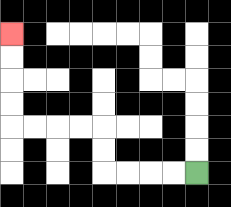{'start': '[8, 7]', 'end': '[0, 1]', 'path_directions': 'L,L,L,L,U,U,L,L,L,L,U,U,U,U', 'path_coordinates': '[[8, 7], [7, 7], [6, 7], [5, 7], [4, 7], [4, 6], [4, 5], [3, 5], [2, 5], [1, 5], [0, 5], [0, 4], [0, 3], [0, 2], [0, 1]]'}